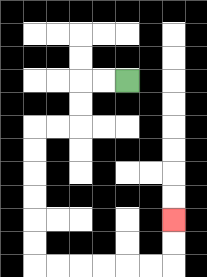{'start': '[5, 3]', 'end': '[7, 9]', 'path_directions': 'L,L,D,D,L,L,D,D,D,D,D,D,R,R,R,R,R,R,U,U', 'path_coordinates': '[[5, 3], [4, 3], [3, 3], [3, 4], [3, 5], [2, 5], [1, 5], [1, 6], [1, 7], [1, 8], [1, 9], [1, 10], [1, 11], [2, 11], [3, 11], [4, 11], [5, 11], [6, 11], [7, 11], [7, 10], [7, 9]]'}